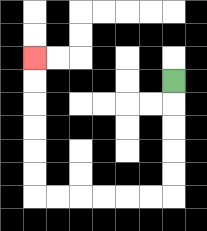{'start': '[7, 3]', 'end': '[1, 2]', 'path_directions': 'D,D,D,D,D,L,L,L,L,L,L,U,U,U,U,U,U', 'path_coordinates': '[[7, 3], [7, 4], [7, 5], [7, 6], [7, 7], [7, 8], [6, 8], [5, 8], [4, 8], [3, 8], [2, 8], [1, 8], [1, 7], [1, 6], [1, 5], [1, 4], [1, 3], [1, 2]]'}